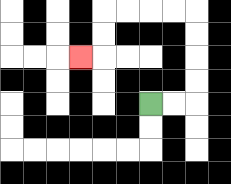{'start': '[6, 4]', 'end': '[3, 2]', 'path_directions': 'R,R,U,U,U,U,L,L,L,L,D,D,L', 'path_coordinates': '[[6, 4], [7, 4], [8, 4], [8, 3], [8, 2], [8, 1], [8, 0], [7, 0], [6, 0], [5, 0], [4, 0], [4, 1], [4, 2], [3, 2]]'}